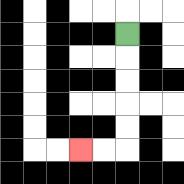{'start': '[5, 1]', 'end': '[3, 6]', 'path_directions': 'D,D,D,D,D,L,L', 'path_coordinates': '[[5, 1], [5, 2], [5, 3], [5, 4], [5, 5], [5, 6], [4, 6], [3, 6]]'}